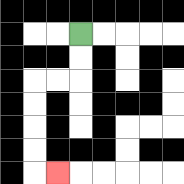{'start': '[3, 1]', 'end': '[2, 7]', 'path_directions': 'D,D,L,L,D,D,D,D,R', 'path_coordinates': '[[3, 1], [3, 2], [3, 3], [2, 3], [1, 3], [1, 4], [1, 5], [1, 6], [1, 7], [2, 7]]'}